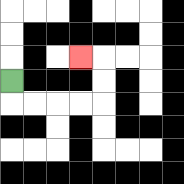{'start': '[0, 3]', 'end': '[3, 2]', 'path_directions': 'D,R,R,R,R,U,U,L', 'path_coordinates': '[[0, 3], [0, 4], [1, 4], [2, 4], [3, 4], [4, 4], [4, 3], [4, 2], [3, 2]]'}